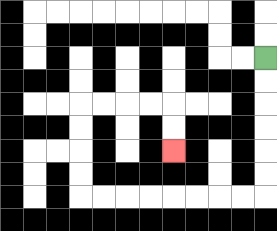{'start': '[11, 2]', 'end': '[7, 6]', 'path_directions': 'D,D,D,D,D,D,L,L,L,L,L,L,L,L,U,U,U,U,R,R,R,R,D,D', 'path_coordinates': '[[11, 2], [11, 3], [11, 4], [11, 5], [11, 6], [11, 7], [11, 8], [10, 8], [9, 8], [8, 8], [7, 8], [6, 8], [5, 8], [4, 8], [3, 8], [3, 7], [3, 6], [3, 5], [3, 4], [4, 4], [5, 4], [6, 4], [7, 4], [7, 5], [7, 6]]'}